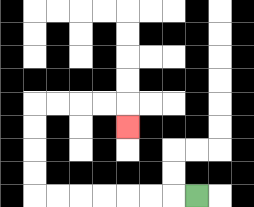{'start': '[8, 8]', 'end': '[5, 5]', 'path_directions': 'L,L,L,L,L,L,L,U,U,U,U,R,R,R,R,D', 'path_coordinates': '[[8, 8], [7, 8], [6, 8], [5, 8], [4, 8], [3, 8], [2, 8], [1, 8], [1, 7], [1, 6], [1, 5], [1, 4], [2, 4], [3, 4], [4, 4], [5, 4], [5, 5]]'}